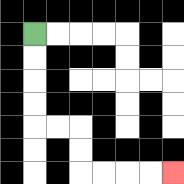{'start': '[1, 1]', 'end': '[7, 7]', 'path_directions': 'D,D,D,D,R,R,D,D,R,R,R,R', 'path_coordinates': '[[1, 1], [1, 2], [1, 3], [1, 4], [1, 5], [2, 5], [3, 5], [3, 6], [3, 7], [4, 7], [5, 7], [6, 7], [7, 7]]'}